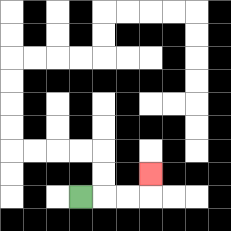{'start': '[3, 8]', 'end': '[6, 7]', 'path_directions': 'R,R,R,U', 'path_coordinates': '[[3, 8], [4, 8], [5, 8], [6, 8], [6, 7]]'}